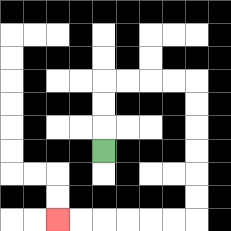{'start': '[4, 6]', 'end': '[2, 9]', 'path_directions': 'U,U,U,R,R,R,R,D,D,D,D,D,D,L,L,L,L,L,L', 'path_coordinates': '[[4, 6], [4, 5], [4, 4], [4, 3], [5, 3], [6, 3], [7, 3], [8, 3], [8, 4], [8, 5], [8, 6], [8, 7], [8, 8], [8, 9], [7, 9], [6, 9], [5, 9], [4, 9], [3, 9], [2, 9]]'}